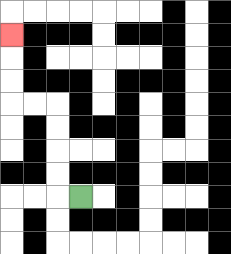{'start': '[3, 8]', 'end': '[0, 1]', 'path_directions': 'L,U,U,U,U,L,L,U,U,U', 'path_coordinates': '[[3, 8], [2, 8], [2, 7], [2, 6], [2, 5], [2, 4], [1, 4], [0, 4], [0, 3], [0, 2], [0, 1]]'}